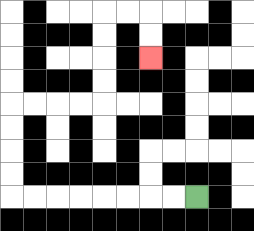{'start': '[8, 8]', 'end': '[6, 2]', 'path_directions': 'L,L,L,L,L,L,L,L,U,U,U,U,R,R,R,R,U,U,U,U,R,R,D,D', 'path_coordinates': '[[8, 8], [7, 8], [6, 8], [5, 8], [4, 8], [3, 8], [2, 8], [1, 8], [0, 8], [0, 7], [0, 6], [0, 5], [0, 4], [1, 4], [2, 4], [3, 4], [4, 4], [4, 3], [4, 2], [4, 1], [4, 0], [5, 0], [6, 0], [6, 1], [6, 2]]'}